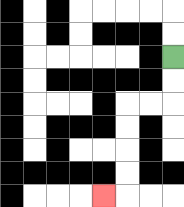{'start': '[7, 2]', 'end': '[4, 8]', 'path_directions': 'D,D,L,L,D,D,D,D,L', 'path_coordinates': '[[7, 2], [7, 3], [7, 4], [6, 4], [5, 4], [5, 5], [5, 6], [5, 7], [5, 8], [4, 8]]'}